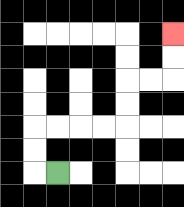{'start': '[2, 7]', 'end': '[7, 1]', 'path_directions': 'L,U,U,R,R,R,R,U,U,R,R,U,U', 'path_coordinates': '[[2, 7], [1, 7], [1, 6], [1, 5], [2, 5], [3, 5], [4, 5], [5, 5], [5, 4], [5, 3], [6, 3], [7, 3], [7, 2], [7, 1]]'}